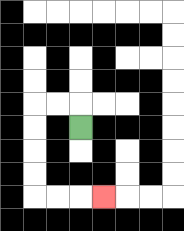{'start': '[3, 5]', 'end': '[4, 8]', 'path_directions': 'U,L,L,D,D,D,D,R,R,R', 'path_coordinates': '[[3, 5], [3, 4], [2, 4], [1, 4], [1, 5], [1, 6], [1, 7], [1, 8], [2, 8], [3, 8], [4, 8]]'}